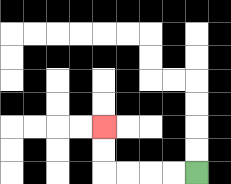{'start': '[8, 7]', 'end': '[4, 5]', 'path_directions': 'L,L,L,L,U,U', 'path_coordinates': '[[8, 7], [7, 7], [6, 7], [5, 7], [4, 7], [4, 6], [4, 5]]'}